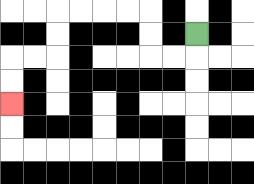{'start': '[8, 1]', 'end': '[0, 4]', 'path_directions': 'D,L,L,U,U,L,L,L,L,D,D,L,L,D,D', 'path_coordinates': '[[8, 1], [8, 2], [7, 2], [6, 2], [6, 1], [6, 0], [5, 0], [4, 0], [3, 0], [2, 0], [2, 1], [2, 2], [1, 2], [0, 2], [0, 3], [0, 4]]'}